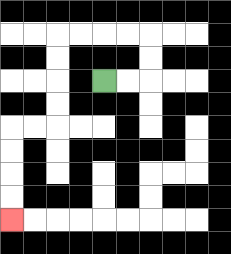{'start': '[4, 3]', 'end': '[0, 9]', 'path_directions': 'R,R,U,U,L,L,L,L,D,D,D,D,L,L,D,D,D,D', 'path_coordinates': '[[4, 3], [5, 3], [6, 3], [6, 2], [6, 1], [5, 1], [4, 1], [3, 1], [2, 1], [2, 2], [2, 3], [2, 4], [2, 5], [1, 5], [0, 5], [0, 6], [0, 7], [0, 8], [0, 9]]'}